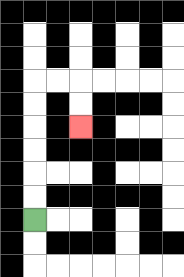{'start': '[1, 9]', 'end': '[3, 5]', 'path_directions': 'U,U,U,U,U,U,R,R,D,D', 'path_coordinates': '[[1, 9], [1, 8], [1, 7], [1, 6], [1, 5], [1, 4], [1, 3], [2, 3], [3, 3], [3, 4], [3, 5]]'}